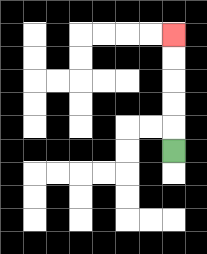{'start': '[7, 6]', 'end': '[7, 1]', 'path_directions': 'U,U,U,U,U', 'path_coordinates': '[[7, 6], [7, 5], [7, 4], [7, 3], [7, 2], [7, 1]]'}